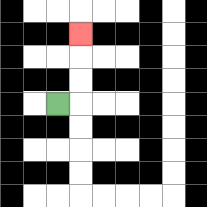{'start': '[2, 4]', 'end': '[3, 1]', 'path_directions': 'R,U,U,U', 'path_coordinates': '[[2, 4], [3, 4], [3, 3], [3, 2], [3, 1]]'}